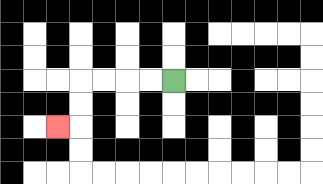{'start': '[7, 3]', 'end': '[2, 5]', 'path_directions': 'L,L,L,L,D,D,L', 'path_coordinates': '[[7, 3], [6, 3], [5, 3], [4, 3], [3, 3], [3, 4], [3, 5], [2, 5]]'}